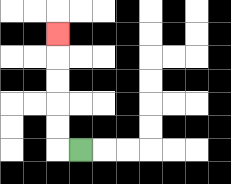{'start': '[3, 6]', 'end': '[2, 1]', 'path_directions': 'L,U,U,U,U,U', 'path_coordinates': '[[3, 6], [2, 6], [2, 5], [2, 4], [2, 3], [2, 2], [2, 1]]'}